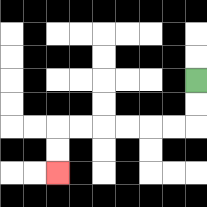{'start': '[8, 3]', 'end': '[2, 7]', 'path_directions': 'D,D,L,L,L,L,L,L,D,D', 'path_coordinates': '[[8, 3], [8, 4], [8, 5], [7, 5], [6, 5], [5, 5], [4, 5], [3, 5], [2, 5], [2, 6], [2, 7]]'}